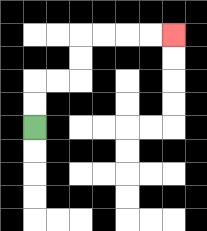{'start': '[1, 5]', 'end': '[7, 1]', 'path_directions': 'U,U,R,R,U,U,R,R,R,R', 'path_coordinates': '[[1, 5], [1, 4], [1, 3], [2, 3], [3, 3], [3, 2], [3, 1], [4, 1], [5, 1], [6, 1], [7, 1]]'}